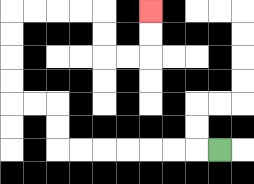{'start': '[9, 6]', 'end': '[6, 0]', 'path_directions': 'L,L,L,L,L,L,L,U,U,L,L,U,U,U,U,R,R,R,R,D,D,R,R,U,U', 'path_coordinates': '[[9, 6], [8, 6], [7, 6], [6, 6], [5, 6], [4, 6], [3, 6], [2, 6], [2, 5], [2, 4], [1, 4], [0, 4], [0, 3], [0, 2], [0, 1], [0, 0], [1, 0], [2, 0], [3, 0], [4, 0], [4, 1], [4, 2], [5, 2], [6, 2], [6, 1], [6, 0]]'}